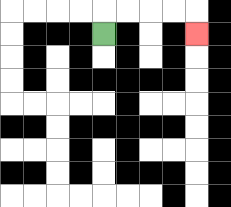{'start': '[4, 1]', 'end': '[8, 1]', 'path_directions': 'U,R,R,R,R,D', 'path_coordinates': '[[4, 1], [4, 0], [5, 0], [6, 0], [7, 0], [8, 0], [8, 1]]'}